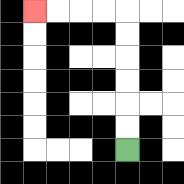{'start': '[5, 6]', 'end': '[1, 0]', 'path_directions': 'U,U,U,U,U,U,L,L,L,L', 'path_coordinates': '[[5, 6], [5, 5], [5, 4], [5, 3], [5, 2], [5, 1], [5, 0], [4, 0], [3, 0], [2, 0], [1, 0]]'}